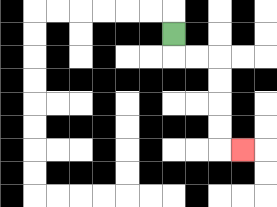{'start': '[7, 1]', 'end': '[10, 6]', 'path_directions': 'D,R,R,D,D,D,D,R', 'path_coordinates': '[[7, 1], [7, 2], [8, 2], [9, 2], [9, 3], [9, 4], [9, 5], [9, 6], [10, 6]]'}